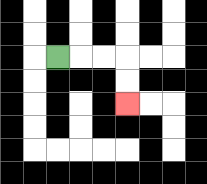{'start': '[2, 2]', 'end': '[5, 4]', 'path_directions': 'R,R,R,D,D', 'path_coordinates': '[[2, 2], [3, 2], [4, 2], [5, 2], [5, 3], [5, 4]]'}